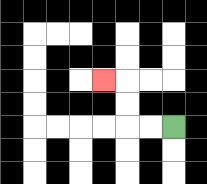{'start': '[7, 5]', 'end': '[4, 3]', 'path_directions': 'L,L,U,U,L', 'path_coordinates': '[[7, 5], [6, 5], [5, 5], [5, 4], [5, 3], [4, 3]]'}